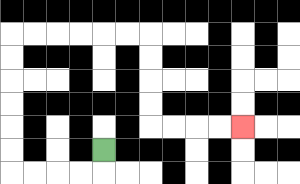{'start': '[4, 6]', 'end': '[10, 5]', 'path_directions': 'D,L,L,L,L,U,U,U,U,U,U,R,R,R,R,R,R,D,D,D,D,R,R,R,R', 'path_coordinates': '[[4, 6], [4, 7], [3, 7], [2, 7], [1, 7], [0, 7], [0, 6], [0, 5], [0, 4], [0, 3], [0, 2], [0, 1], [1, 1], [2, 1], [3, 1], [4, 1], [5, 1], [6, 1], [6, 2], [6, 3], [6, 4], [6, 5], [7, 5], [8, 5], [9, 5], [10, 5]]'}